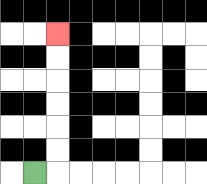{'start': '[1, 7]', 'end': '[2, 1]', 'path_directions': 'R,U,U,U,U,U,U', 'path_coordinates': '[[1, 7], [2, 7], [2, 6], [2, 5], [2, 4], [2, 3], [2, 2], [2, 1]]'}